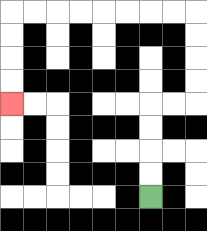{'start': '[6, 8]', 'end': '[0, 4]', 'path_directions': 'U,U,U,U,R,R,U,U,U,U,L,L,L,L,L,L,L,L,D,D,D,D', 'path_coordinates': '[[6, 8], [6, 7], [6, 6], [6, 5], [6, 4], [7, 4], [8, 4], [8, 3], [8, 2], [8, 1], [8, 0], [7, 0], [6, 0], [5, 0], [4, 0], [3, 0], [2, 0], [1, 0], [0, 0], [0, 1], [0, 2], [0, 3], [0, 4]]'}